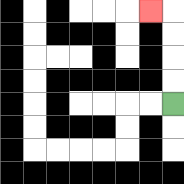{'start': '[7, 4]', 'end': '[6, 0]', 'path_directions': 'U,U,U,U,L', 'path_coordinates': '[[7, 4], [7, 3], [7, 2], [7, 1], [7, 0], [6, 0]]'}